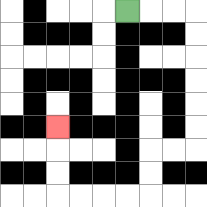{'start': '[5, 0]', 'end': '[2, 5]', 'path_directions': 'R,R,R,D,D,D,D,D,D,L,L,D,D,L,L,L,L,U,U,U', 'path_coordinates': '[[5, 0], [6, 0], [7, 0], [8, 0], [8, 1], [8, 2], [8, 3], [8, 4], [8, 5], [8, 6], [7, 6], [6, 6], [6, 7], [6, 8], [5, 8], [4, 8], [3, 8], [2, 8], [2, 7], [2, 6], [2, 5]]'}